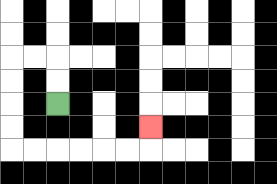{'start': '[2, 4]', 'end': '[6, 5]', 'path_directions': 'U,U,L,L,D,D,D,D,R,R,R,R,R,R,U', 'path_coordinates': '[[2, 4], [2, 3], [2, 2], [1, 2], [0, 2], [0, 3], [0, 4], [0, 5], [0, 6], [1, 6], [2, 6], [3, 6], [4, 6], [5, 6], [6, 6], [6, 5]]'}